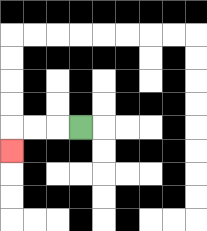{'start': '[3, 5]', 'end': '[0, 6]', 'path_directions': 'L,L,L,D', 'path_coordinates': '[[3, 5], [2, 5], [1, 5], [0, 5], [0, 6]]'}